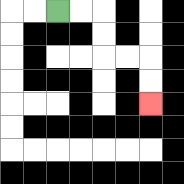{'start': '[2, 0]', 'end': '[6, 4]', 'path_directions': 'R,R,D,D,R,R,D,D', 'path_coordinates': '[[2, 0], [3, 0], [4, 0], [4, 1], [4, 2], [5, 2], [6, 2], [6, 3], [6, 4]]'}